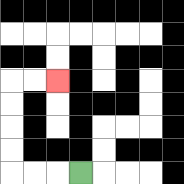{'start': '[3, 7]', 'end': '[2, 3]', 'path_directions': 'L,L,L,U,U,U,U,R,R', 'path_coordinates': '[[3, 7], [2, 7], [1, 7], [0, 7], [0, 6], [0, 5], [0, 4], [0, 3], [1, 3], [2, 3]]'}